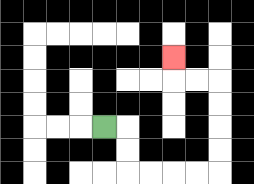{'start': '[4, 5]', 'end': '[7, 2]', 'path_directions': 'R,D,D,R,R,R,R,U,U,U,U,L,L,U', 'path_coordinates': '[[4, 5], [5, 5], [5, 6], [5, 7], [6, 7], [7, 7], [8, 7], [9, 7], [9, 6], [9, 5], [9, 4], [9, 3], [8, 3], [7, 3], [7, 2]]'}